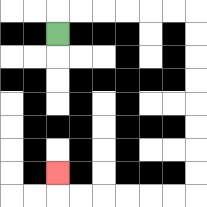{'start': '[2, 1]', 'end': '[2, 7]', 'path_directions': 'U,R,R,R,R,R,R,D,D,D,D,D,D,D,D,L,L,L,L,L,L,U', 'path_coordinates': '[[2, 1], [2, 0], [3, 0], [4, 0], [5, 0], [6, 0], [7, 0], [8, 0], [8, 1], [8, 2], [8, 3], [8, 4], [8, 5], [8, 6], [8, 7], [8, 8], [7, 8], [6, 8], [5, 8], [4, 8], [3, 8], [2, 8], [2, 7]]'}